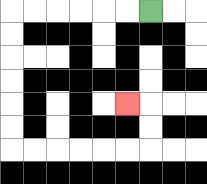{'start': '[6, 0]', 'end': '[5, 4]', 'path_directions': 'L,L,L,L,L,L,D,D,D,D,D,D,R,R,R,R,R,R,U,U,L', 'path_coordinates': '[[6, 0], [5, 0], [4, 0], [3, 0], [2, 0], [1, 0], [0, 0], [0, 1], [0, 2], [0, 3], [0, 4], [0, 5], [0, 6], [1, 6], [2, 6], [3, 6], [4, 6], [5, 6], [6, 6], [6, 5], [6, 4], [5, 4]]'}